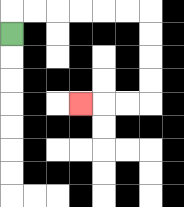{'start': '[0, 1]', 'end': '[3, 4]', 'path_directions': 'U,R,R,R,R,R,R,D,D,D,D,L,L,L', 'path_coordinates': '[[0, 1], [0, 0], [1, 0], [2, 0], [3, 0], [4, 0], [5, 0], [6, 0], [6, 1], [6, 2], [6, 3], [6, 4], [5, 4], [4, 4], [3, 4]]'}